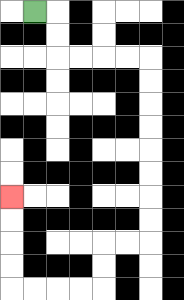{'start': '[1, 0]', 'end': '[0, 8]', 'path_directions': 'R,D,D,R,R,R,R,D,D,D,D,D,D,D,D,L,L,D,D,L,L,L,L,U,U,U,U', 'path_coordinates': '[[1, 0], [2, 0], [2, 1], [2, 2], [3, 2], [4, 2], [5, 2], [6, 2], [6, 3], [6, 4], [6, 5], [6, 6], [6, 7], [6, 8], [6, 9], [6, 10], [5, 10], [4, 10], [4, 11], [4, 12], [3, 12], [2, 12], [1, 12], [0, 12], [0, 11], [0, 10], [0, 9], [0, 8]]'}